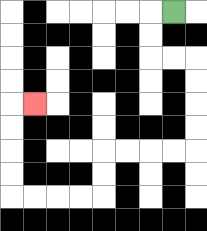{'start': '[7, 0]', 'end': '[1, 4]', 'path_directions': 'L,D,D,R,R,D,D,D,D,L,L,L,L,D,D,L,L,L,L,U,U,U,U,R', 'path_coordinates': '[[7, 0], [6, 0], [6, 1], [6, 2], [7, 2], [8, 2], [8, 3], [8, 4], [8, 5], [8, 6], [7, 6], [6, 6], [5, 6], [4, 6], [4, 7], [4, 8], [3, 8], [2, 8], [1, 8], [0, 8], [0, 7], [0, 6], [0, 5], [0, 4], [1, 4]]'}